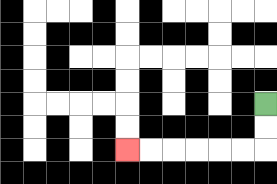{'start': '[11, 4]', 'end': '[5, 6]', 'path_directions': 'D,D,L,L,L,L,L,L', 'path_coordinates': '[[11, 4], [11, 5], [11, 6], [10, 6], [9, 6], [8, 6], [7, 6], [6, 6], [5, 6]]'}